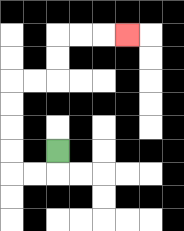{'start': '[2, 6]', 'end': '[5, 1]', 'path_directions': 'D,L,L,U,U,U,U,R,R,U,U,R,R,R', 'path_coordinates': '[[2, 6], [2, 7], [1, 7], [0, 7], [0, 6], [0, 5], [0, 4], [0, 3], [1, 3], [2, 3], [2, 2], [2, 1], [3, 1], [4, 1], [5, 1]]'}